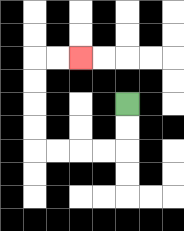{'start': '[5, 4]', 'end': '[3, 2]', 'path_directions': 'D,D,L,L,L,L,U,U,U,U,R,R', 'path_coordinates': '[[5, 4], [5, 5], [5, 6], [4, 6], [3, 6], [2, 6], [1, 6], [1, 5], [1, 4], [1, 3], [1, 2], [2, 2], [3, 2]]'}